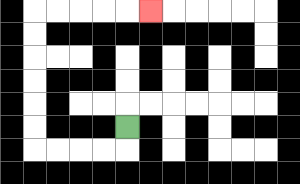{'start': '[5, 5]', 'end': '[6, 0]', 'path_directions': 'D,L,L,L,L,U,U,U,U,U,U,R,R,R,R,R', 'path_coordinates': '[[5, 5], [5, 6], [4, 6], [3, 6], [2, 6], [1, 6], [1, 5], [1, 4], [1, 3], [1, 2], [1, 1], [1, 0], [2, 0], [3, 0], [4, 0], [5, 0], [6, 0]]'}